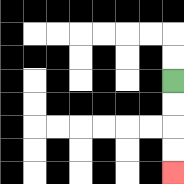{'start': '[7, 3]', 'end': '[7, 7]', 'path_directions': 'D,D,D,D', 'path_coordinates': '[[7, 3], [7, 4], [7, 5], [7, 6], [7, 7]]'}